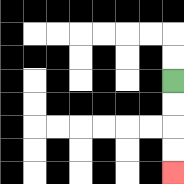{'start': '[7, 3]', 'end': '[7, 7]', 'path_directions': 'D,D,D,D', 'path_coordinates': '[[7, 3], [7, 4], [7, 5], [7, 6], [7, 7]]'}